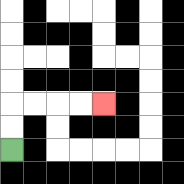{'start': '[0, 6]', 'end': '[4, 4]', 'path_directions': 'U,U,R,R,R,R', 'path_coordinates': '[[0, 6], [0, 5], [0, 4], [1, 4], [2, 4], [3, 4], [4, 4]]'}